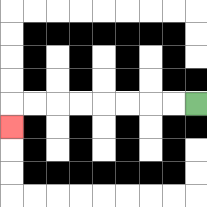{'start': '[8, 4]', 'end': '[0, 5]', 'path_directions': 'L,L,L,L,L,L,L,L,D', 'path_coordinates': '[[8, 4], [7, 4], [6, 4], [5, 4], [4, 4], [3, 4], [2, 4], [1, 4], [0, 4], [0, 5]]'}